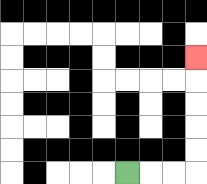{'start': '[5, 7]', 'end': '[8, 2]', 'path_directions': 'R,R,R,U,U,U,U,U', 'path_coordinates': '[[5, 7], [6, 7], [7, 7], [8, 7], [8, 6], [8, 5], [8, 4], [8, 3], [8, 2]]'}